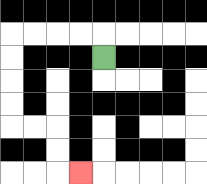{'start': '[4, 2]', 'end': '[3, 7]', 'path_directions': 'U,L,L,L,L,D,D,D,D,R,R,D,D,R', 'path_coordinates': '[[4, 2], [4, 1], [3, 1], [2, 1], [1, 1], [0, 1], [0, 2], [0, 3], [0, 4], [0, 5], [1, 5], [2, 5], [2, 6], [2, 7], [3, 7]]'}